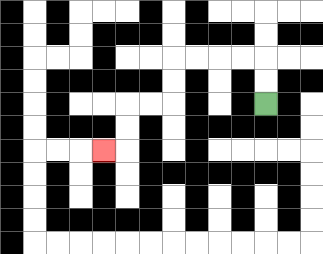{'start': '[11, 4]', 'end': '[4, 6]', 'path_directions': 'U,U,L,L,L,L,D,D,L,L,D,D,L', 'path_coordinates': '[[11, 4], [11, 3], [11, 2], [10, 2], [9, 2], [8, 2], [7, 2], [7, 3], [7, 4], [6, 4], [5, 4], [5, 5], [5, 6], [4, 6]]'}